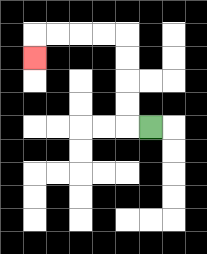{'start': '[6, 5]', 'end': '[1, 2]', 'path_directions': 'L,U,U,U,U,L,L,L,L,D', 'path_coordinates': '[[6, 5], [5, 5], [5, 4], [5, 3], [5, 2], [5, 1], [4, 1], [3, 1], [2, 1], [1, 1], [1, 2]]'}